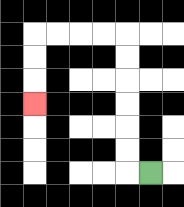{'start': '[6, 7]', 'end': '[1, 4]', 'path_directions': 'L,U,U,U,U,U,U,L,L,L,L,D,D,D', 'path_coordinates': '[[6, 7], [5, 7], [5, 6], [5, 5], [5, 4], [5, 3], [5, 2], [5, 1], [4, 1], [3, 1], [2, 1], [1, 1], [1, 2], [1, 3], [1, 4]]'}